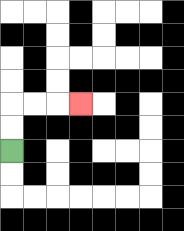{'start': '[0, 6]', 'end': '[3, 4]', 'path_directions': 'U,U,R,R,R', 'path_coordinates': '[[0, 6], [0, 5], [0, 4], [1, 4], [2, 4], [3, 4]]'}